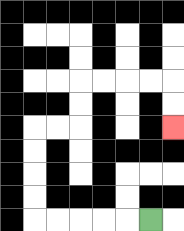{'start': '[6, 9]', 'end': '[7, 5]', 'path_directions': 'L,L,L,L,L,U,U,U,U,R,R,U,U,R,R,R,R,D,D', 'path_coordinates': '[[6, 9], [5, 9], [4, 9], [3, 9], [2, 9], [1, 9], [1, 8], [1, 7], [1, 6], [1, 5], [2, 5], [3, 5], [3, 4], [3, 3], [4, 3], [5, 3], [6, 3], [7, 3], [7, 4], [7, 5]]'}